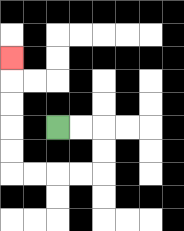{'start': '[2, 5]', 'end': '[0, 2]', 'path_directions': 'R,R,D,D,L,L,L,L,U,U,U,U,U', 'path_coordinates': '[[2, 5], [3, 5], [4, 5], [4, 6], [4, 7], [3, 7], [2, 7], [1, 7], [0, 7], [0, 6], [0, 5], [0, 4], [0, 3], [0, 2]]'}